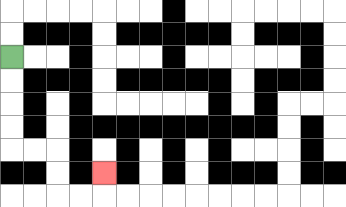{'start': '[0, 2]', 'end': '[4, 7]', 'path_directions': 'D,D,D,D,R,R,D,D,R,R,U', 'path_coordinates': '[[0, 2], [0, 3], [0, 4], [0, 5], [0, 6], [1, 6], [2, 6], [2, 7], [2, 8], [3, 8], [4, 8], [4, 7]]'}